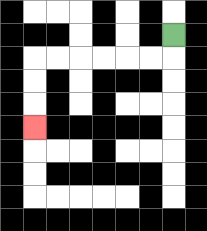{'start': '[7, 1]', 'end': '[1, 5]', 'path_directions': 'D,L,L,L,L,L,L,D,D,D', 'path_coordinates': '[[7, 1], [7, 2], [6, 2], [5, 2], [4, 2], [3, 2], [2, 2], [1, 2], [1, 3], [1, 4], [1, 5]]'}